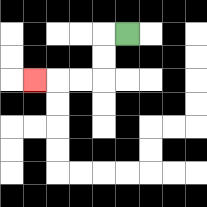{'start': '[5, 1]', 'end': '[1, 3]', 'path_directions': 'L,D,D,L,L,L', 'path_coordinates': '[[5, 1], [4, 1], [4, 2], [4, 3], [3, 3], [2, 3], [1, 3]]'}